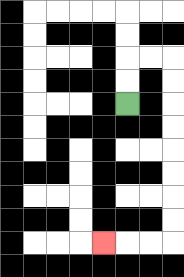{'start': '[5, 4]', 'end': '[4, 10]', 'path_directions': 'U,U,R,R,D,D,D,D,D,D,D,D,L,L,L', 'path_coordinates': '[[5, 4], [5, 3], [5, 2], [6, 2], [7, 2], [7, 3], [7, 4], [7, 5], [7, 6], [7, 7], [7, 8], [7, 9], [7, 10], [6, 10], [5, 10], [4, 10]]'}